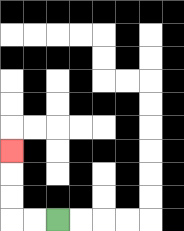{'start': '[2, 9]', 'end': '[0, 6]', 'path_directions': 'L,L,U,U,U', 'path_coordinates': '[[2, 9], [1, 9], [0, 9], [0, 8], [0, 7], [0, 6]]'}